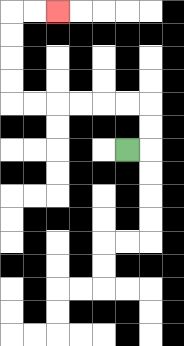{'start': '[5, 6]', 'end': '[2, 0]', 'path_directions': 'R,U,U,L,L,L,L,L,L,U,U,U,U,R,R', 'path_coordinates': '[[5, 6], [6, 6], [6, 5], [6, 4], [5, 4], [4, 4], [3, 4], [2, 4], [1, 4], [0, 4], [0, 3], [0, 2], [0, 1], [0, 0], [1, 0], [2, 0]]'}